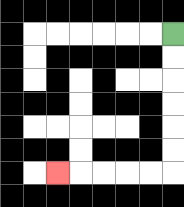{'start': '[7, 1]', 'end': '[2, 7]', 'path_directions': 'D,D,D,D,D,D,L,L,L,L,L', 'path_coordinates': '[[7, 1], [7, 2], [7, 3], [7, 4], [7, 5], [7, 6], [7, 7], [6, 7], [5, 7], [4, 7], [3, 7], [2, 7]]'}